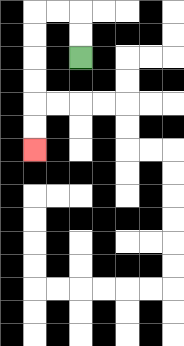{'start': '[3, 2]', 'end': '[1, 6]', 'path_directions': 'U,U,L,L,D,D,D,D,D,D', 'path_coordinates': '[[3, 2], [3, 1], [3, 0], [2, 0], [1, 0], [1, 1], [1, 2], [1, 3], [1, 4], [1, 5], [1, 6]]'}